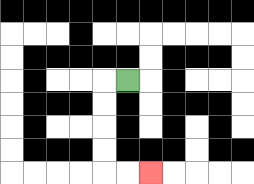{'start': '[5, 3]', 'end': '[6, 7]', 'path_directions': 'L,D,D,D,D,R,R', 'path_coordinates': '[[5, 3], [4, 3], [4, 4], [4, 5], [4, 6], [4, 7], [5, 7], [6, 7]]'}